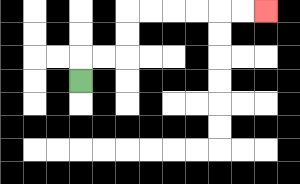{'start': '[3, 3]', 'end': '[11, 0]', 'path_directions': 'U,R,R,U,U,R,R,R,R,R,R', 'path_coordinates': '[[3, 3], [3, 2], [4, 2], [5, 2], [5, 1], [5, 0], [6, 0], [7, 0], [8, 0], [9, 0], [10, 0], [11, 0]]'}